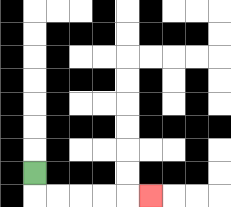{'start': '[1, 7]', 'end': '[6, 8]', 'path_directions': 'D,R,R,R,R,R', 'path_coordinates': '[[1, 7], [1, 8], [2, 8], [3, 8], [4, 8], [5, 8], [6, 8]]'}